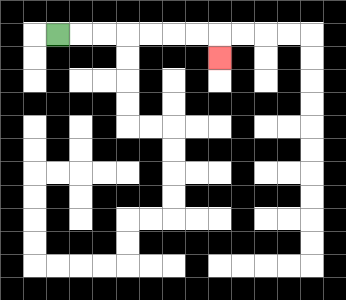{'start': '[2, 1]', 'end': '[9, 2]', 'path_directions': 'R,R,R,R,R,R,R,D', 'path_coordinates': '[[2, 1], [3, 1], [4, 1], [5, 1], [6, 1], [7, 1], [8, 1], [9, 1], [9, 2]]'}